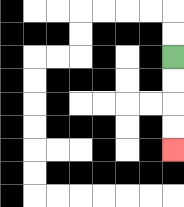{'start': '[7, 2]', 'end': '[7, 6]', 'path_directions': 'D,D,D,D', 'path_coordinates': '[[7, 2], [7, 3], [7, 4], [7, 5], [7, 6]]'}